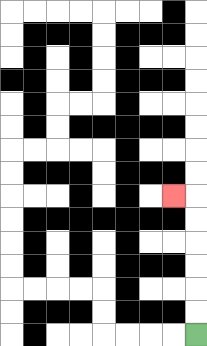{'start': '[8, 14]', 'end': '[7, 8]', 'path_directions': 'U,U,U,U,U,U,L', 'path_coordinates': '[[8, 14], [8, 13], [8, 12], [8, 11], [8, 10], [8, 9], [8, 8], [7, 8]]'}